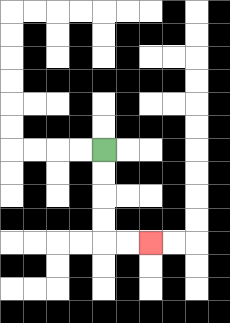{'start': '[4, 6]', 'end': '[6, 10]', 'path_directions': 'D,D,D,D,R,R', 'path_coordinates': '[[4, 6], [4, 7], [4, 8], [4, 9], [4, 10], [5, 10], [6, 10]]'}